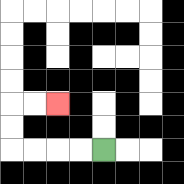{'start': '[4, 6]', 'end': '[2, 4]', 'path_directions': 'L,L,L,L,U,U,R,R', 'path_coordinates': '[[4, 6], [3, 6], [2, 6], [1, 6], [0, 6], [0, 5], [0, 4], [1, 4], [2, 4]]'}